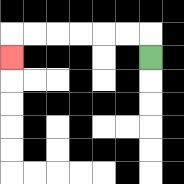{'start': '[6, 2]', 'end': '[0, 2]', 'path_directions': 'U,L,L,L,L,L,L,D', 'path_coordinates': '[[6, 2], [6, 1], [5, 1], [4, 1], [3, 1], [2, 1], [1, 1], [0, 1], [0, 2]]'}